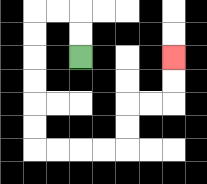{'start': '[3, 2]', 'end': '[7, 2]', 'path_directions': 'U,U,L,L,D,D,D,D,D,D,R,R,R,R,U,U,R,R,U,U', 'path_coordinates': '[[3, 2], [3, 1], [3, 0], [2, 0], [1, 0], [1, 1], [1, 2], [1, 3], [1, 4], [1, 5], [1, 6], [2, 6], [3, 6], [4, 6], [5, 6], [5, 5], [5, 4], [6, 4], [7, 4], [7, 3], [7, 2]]'}